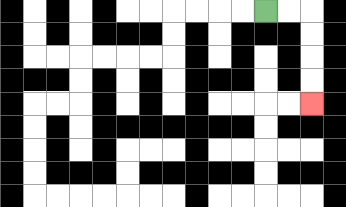{'start': '[11, 0]', 'end': '[13, 4]', 'path_directions': 'R,R,D,D,D,D', 'path_coordinates': '[[11, 0], [12, 0], [13, 0], [13, 1], [13, 2], [13, 3], [13, 4]]'}